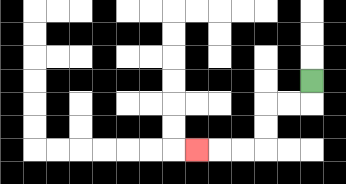{'start': '[13, 3]', 'end': '[8, 6]', 'path_directions': 'D,L,L,D,D,L,L,L', 'path_coordinates': '[[13, 3], [13, 4], [12, 4], [11, 4], [11, 5], [11, 6], [10, 6], [9, 6], [8, 6]]'}